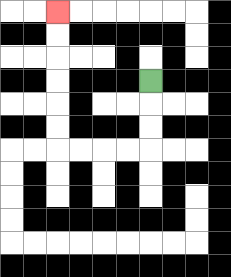{'start': '[6, 3]', 'end': '[2, 0]', 'path_directions': 'D,D,D,L,L,L,L,U,U,U,U,U,U', 'path_coordinates': '[[6, 3], [6, 4], [6, 5], [6, 6], [5, 6], [4, 6], [3, 6], [2, 6], [2, 5], [2, 4], [2, 3], [2, 2], [2, 1], [2, 0]]'}